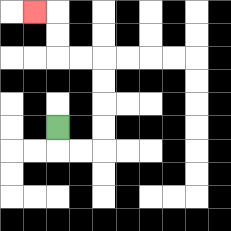{'start': '[2, 5]', 'end': '[1, 0]', 'path_directions': 'D,R,R,U,U,U,U,L,L,U,U,L', 'path_coordinates': '[[2, 5], [2, 6], [3, 6], [4, 6], [4, 5], [4, 4], [4, 3], [4, 2], [3, 2], [2, 2], [2, 1], [2, 0], [1, 0]]'}